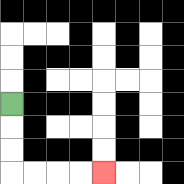{'start': '[0, 4]', 'end': '[4, 7]', 'path_directions': 'D,D,D,R,R,R,R', 'path_coordinates': '[[0, 4], [0, 5], [0, 6], [0, 7], [1, 7], [2, 7], [3, 7], [4, 7]]'}